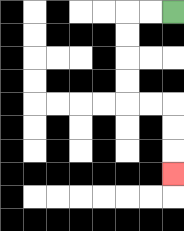{'start': '[7, 0]', 'end': '[7, 7]', 'path_directions': 'L,L,D,D,D,D,R,R,D,D,D', 'path_coordinates': '[[7, 0], [6, 0], [5, 0], [5, 1], [5, 2], [5, 3], [5, 4], [6, 4], [7, 4], [7, 5], [7, 6], [7, 7]]'}